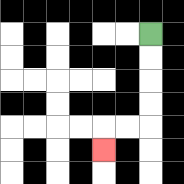{'start': '[6, 1]', 'end': '[4, 6]', 'path_directions': 'D,D,D,D,L,L,D', 'path_coordinates': '[[6, 1], [6, 2], [6, 3], [6, 4], [6, 5], [5, 5], [4, 5], [4, 6]]'}